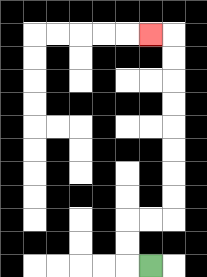{'start': '[6, 11]', 'end': '[6, 1]', 'path_directions': 'L,U,U,R,R,U,U,U,U,U,U,U,U,L', 'path_coordinates': '[[6, 11], [5, 11], [5, 10], [5, 9], [6, 9], [7, 9], [7, 8], [7, 7], [7, 6], [7, 5], [7, 4], [7, 3], [7, 2], [7, 1], [6, 1]]'}